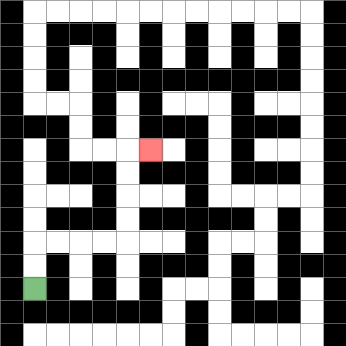{'start': '[1, 12]', 'end': '[6, 6]', 'path_directions': 'U,U,R,R,R,R,U,U,U,U,R', 'path_coordinates': '[[1, 12], [1, 11], [1, 10], [2, 10], [3, 10], [4, 10], [5, 10], [5, 9], [5, 8], [5, 7], [5, 6], [6, 6]]'}